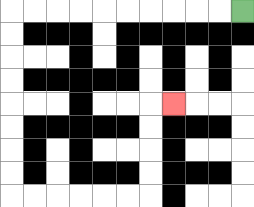{'start': '[10, 0]', 'end': '[7, 4]', 'path_directions': 'L,L,L,L,L,L,L,L,L,L,D,D,D,D,D,D,D,D,R,R,R,R,R,R,U,U,U,U,R', 'path_coordinates': '[[10, 0], [9, 0], [8, 0], [7, 0], [6, 0], [5, 0], [4, 0], [3, 0], [2, 0], [1, 0], [0, 0], [0, 1], [0, 2], [0, 3], [0, 4], [0, 5], [0, 6], [0, 7], [0, 8], [1, 8], [2, 8], [3, 8], [4, 8], [5, 8], [6, 8], [6, 7], [6, 6], [6, 5], [6, 4], [7, 4]]'}